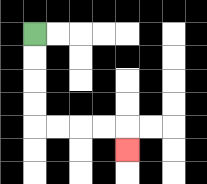{'start': '[1, 1]', 'end': '[5, 6]', 'path_directions': 'D,D,D,D,R,R,R,R,D', 'path_coordinates': '[[1, 1], [1, 2], [1, 3], [1, 4], [1, 5], [2, 5], [3, 5], [4, 5], [5, 5], [5, 6]]'}